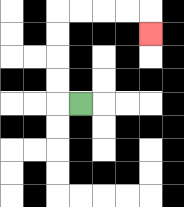{'start': '[3, 4]', 'end': '[6, 1]', 'path_directions': 'L,U,U,U,U,R,R,R,R,D', 'path_coordinates': '[[3, 4], [2, 4], [2, 3], [2, 2], [2, 1], [2, 0], [3, 0], [4, 0], [5, 0], [6, 0], [6, 1]]'}